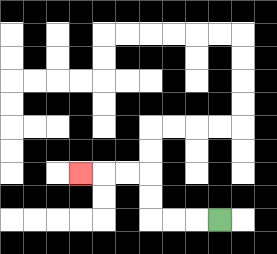{'start': '[9, 9]', 'end': '[3, 7]', 'path_directions': 'L,L,L,U,U,L,L,L', 'path_coordinates': '[[9, 9], [8, 9], [7, 9], [6, 9], [6, 8], [6, 7], [5, 7], [4, 7], [3, 7]]'}